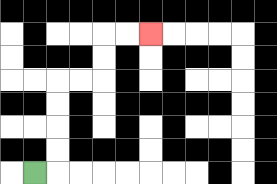{'start': '[1, 7]', 'end': '[6, 1]', 'path_directions': 'R,U,U,U,U,R,R,U,U,R,R', 'path_coordinates': '[[1, 7], [2, 7], [2, 6], [2, 5], [2, 4], [2, 3], [3, 3], [4, 3], [4, 2], [4, 1], [5, 1], [6, 1]]'}